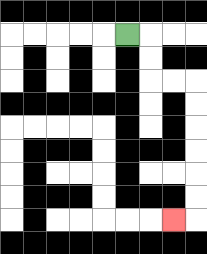{'start': '[5, 1]', 'end': '[7, 9]', 'path_directions': 'R,D,D,R,R,D,D,D,D,D,D,L', 'path_coordinates': '[[5, 1], [6, 1], [6, 2], [6, 3], [7, 3], [8, 3], [8, 4], [8, 5], [8, 6], [8, 7], [8, 8], [8, 9], [7, 9]]'}